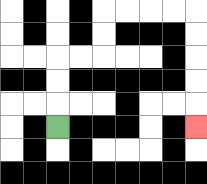{'start': '[2, 5]', 'end': '[8, 5]', 'path_directions': 'U,U,U,R,R,U,U,R,R,R,R,D,D,D,D,D', 'path_coordinates': '[[2, 5], [2, 4], [2, 3], [2, 2], [3, 2], [4, 2], [4, 1], [4, 0], [5, 0], [6, 0], [7, 0], [8, 0], [8, 1], [8, 2], [8, 3], [8, 4], [8, 5]]'}